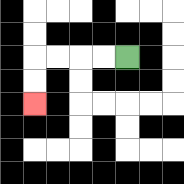{'start': '[5, 2]', 'end': '[1, 4]', 'path_directions': 'L,L,L,L,D,D', 'path_coordinates': '[[5, 2], [4, 2], [3, 2], [2, 2], [1, 2], [1, 3], [1, 4]]'}